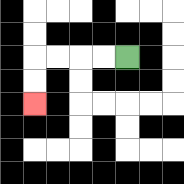{'start': '[5, 2]', 'end': '[1, 4]', 'path_directions': 'L,L,L,L,D,D', 'path_coordinates': '[[5, 2], [4, 2], [3, 2], [2, 2], [1, 2], [1, 3], [1, 4]]'}